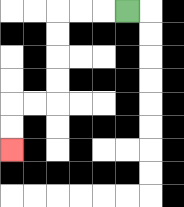{'start': '[5, 0]', 'end': '[0, 6]', 'path_directions': 'L,L,L,D,D,D,D,L,L,D,D', 'path_coordinates': '[[5, 0], [4, 0], [3, 0], [2, 0], [2, 1], [2, 2], [2, 3], [2, 4], [1, 4], [0, 4], [0, 5], [0, 6]]'}